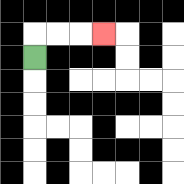{'start': '[1, 2]', 'end': '[4, 1]', 'path_directions': 'U,R,R,R', 'path_coordinates': '[[1, 2], [1, 1], [2, 1], [3, 1], [4, 1]]'}